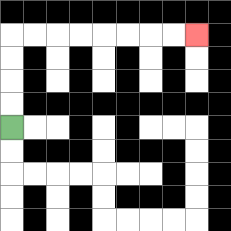{'start': '[0, 5]', 'end': '[8, 1]', 'path_directions': 'U,U,U,U,R,R,R,R,R,R,R,R', 'path_coordinates': '[[0, 5], [0, 4], [0, 3], [0, 2], [0, 1], [1, 1], [2, 1], [3, 1], [4, 1], [5, 1], [6, 1], [7, 1], [8, 1]]'}